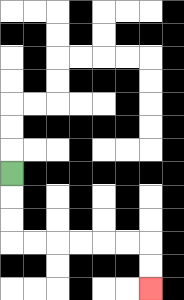{'start': '[0, 7]', 'end': '[6, 12]', 'path_directions': 'D,D,D,R,R,R,R,R,R,D,D', 'path_coordinates': '[[0, 7], [0, 8], [0, 9], [0, 10], [1, 10], [2, 10], [3, 10], [4, 10], [5, 10], [6, 10], [6, 11], [6, 12]]'}